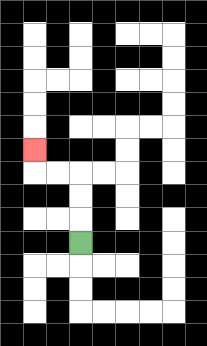{'start': '[3, 10]', 'end': '[1, 6]', 'path_directions': 'U,U,U,L,L,U', 'path_coordinates': '[[3, 10], [3, 9], [3, 8], [3, 7], [2, 7], [1, 7], [1, 6]]'}